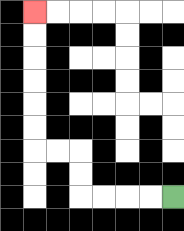{'start': '[7, 8]', 'end': '[1, 0]', 'path_directions': 'L,L,L,L,U,U,L,L,U,U,U,U,U,U', 'path_coordinates': '[[7, 8], [6, 8], [5, 8], [4, 8], [3, 8], [3, 7], [3, 6], [2, 6], [1, 6], [1, 5], [1, 4], [1, 3], [1, 2], [1, 1], [1, 0]]'}